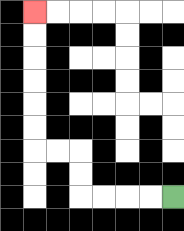{'start': '[7, 8]', 'end': '[1, 0]', 'path_directions': 'L,L,L,L,U,U,L,L,U,U,U,U,U,U', 'path_coordinates': '[[7, 8], [6, 8], [5, 8], [4, 8], [3, 8], [3, 7], [3, 6], [2, 6], [1, 6], [1, 5], [1, 4], [1, 3], [1, 2], [1, 1], [1, 0]]'}